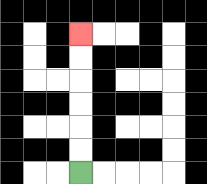{'start': '[3, 7]', 'end': '[3, 1]', 'path_directions': 'U,U,U,U,U,U', 'path_coordinates': '[[3, 7], [3, 6], [3, 5], [3, 4], [3, 3], [3, 2], [3, 1]]'}